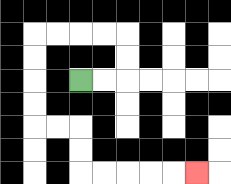{'start': '[3, 3]', 'end': '[8, 7]', 'path_directions': 'R,R,U,U,L,L,L,L,D,D,D,D,R,R,D,D,R,R,R,R,R', 'path_coordinates': '[[3, 3], [4, 3], [5, 3], [5, 2], [5, 1], [4, 1], [3, 1], [2, 1], [1, 1], [1, 2], [1, 3], [1, 4], [1, 5], [2, 5], [3, 5], [3, 6], [3, 7], [4, 7], [5, 7], [6, 7], [7, 7], [8, 7]]'}